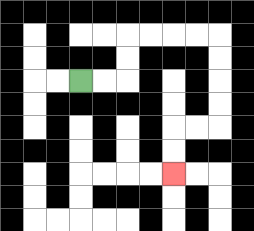{'start': '[3, 3]', 'end': '[7, 7]', 'path_directions': 'R,R,U,U,R,R,R,R,D,D,D,D,L,L,D,D', 'path_coordinates': '[[3, 3], [4, 3], [5, 3], [5, 2], [5, 1], [6, 1], [7, 1], [8, 1], [9, 1], [9, 2], [9, 3], [9, 4], [9, 5], [8, 5], [7, 5], [7, 6], [7, 7]]'}